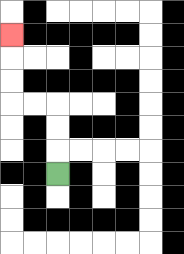{'start': '[2, 7]', 'end': '[0, 1]', 'path_directions': 'U,U,U,L,L,U,U,U', 'path_coordinates': '[[2, 7], [2, 6], [2, 5], [2, 4], [1, 4], [0, 4], [0, 3], [0, 2], [0, 1]]'}